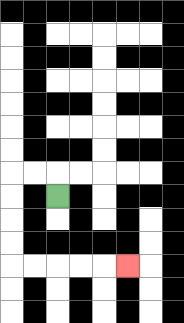{'start': '[2, 8]', 'end': '[5, 11]', 'path_directions': 'U,L,L,D,D,D,D,R,R,R,R,R', 'path_coordinates': '[[2, 8], [2, 7], [1, 7], [0, 7], [0, 8], [0, 9], [0, 10], [0, 11], [1, 11], [2, 11], [3, 11], [4, 11], [5, 11]]'}